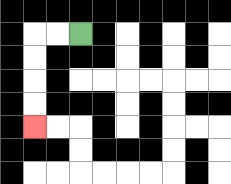{'start': '[3, 1]', 'end': '[1, 5]', 'path_directions': 'L,L,D,D,D,D', 'path_coordinates': '[[3, 1], [2, 1], [1, 1], [1, 2], [1, 3], [1, 4], [1, 5]]'}